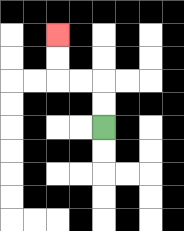{'start': '[4, 5]', 'end': '[2, 1]', 'path_directions': 'U,U,L,L,U,U', 'path_coordinates': '[[4, 5], [4, 4], [4, 3], [3, 3], [2, 3], [2, 2], [2, 1]]'}